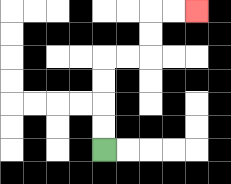{'start': '[4, 6]', 'end': '[8, 0]', 'path_directions': 'U,U,U,U,R,R,U,U,R,R', 'path_coordinates': '[[4, 6], [4, 5], [4, 4], [4, 3], [4, 2], [5, 2], [6, 2], [6, 1], [6, 0], [7, 0], [8, 0]]'}